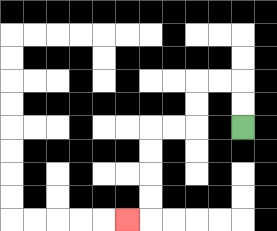{'start': '[10, 5]', 'end': '[5, 9]', 'path_directions': 'U,U,L,L,D,D,L,L,D,D,D,D,L', 'path_coordinates': '[[10, 5], [10, 4], [10, 3], [9, 3], [8, 3], [8, 4], [8, 5], [7, 5], [6, 5], [6, 6], [6, 7], [6, 8], [6, 9], [5, 9]]'}